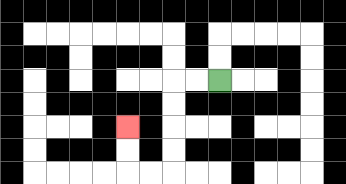{'start': '[9, 3]', 'end': '[5, 5]', 'path_directions': 'L,L,D,D,D,D,L,L,U,U', 'path_coordinates': '[[9, 3], [8, 3], [7, 3], [7, 4], [7, 5], [7, 6], [7, 7], [6, 7], [5, 7], [5, 6], [5, 5]]'}